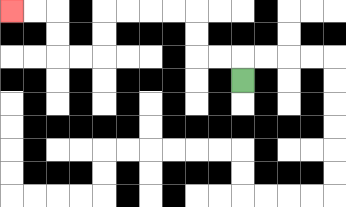{'start': '[10, 3]', 'end': '[0, 0]', 'path_directions': 'U,L,L,U,U,L,L,L,L,D,D,L,L,U,U,L,L', 'path_coordinates': '[[10, 3], [10, 2], [9, 2], [8, 2], [8, 1], [8, 0], [7, 0], [6, 0], [5, 0], [4, 0], [4, 1], [4, 2], [3, 2], [2, 2], [2, 1], [2, 0], [1, 0], [0, 0]]'}